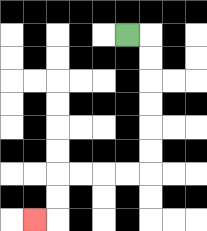{'start': '[5, 1]', 'end': '[1, 9]', 'path_directions': 'R,D,D,D,D,D,D,L,L,L,L,D,D,L', 'path_coordinates': '[[5, 1], [6, 1], [6, 2], [6, 3], [6, 4], [6, 5], [6, 6], [6, 7], [5, 7], [4, 7], [3, 7], [2, 7], [2, 8], [2, 9], [1, 9]]'}